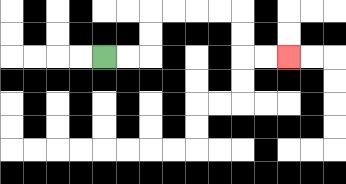{'start': '[4, 2]', 'end': '[12, 2]', 'path_directions': 'R,R,U,U,R,R,R,R,D,D,R,R', 'path_coordinates': '[[4, 2], [5, 2], [6, 2], [6, 1], [6, 0], [7, 0], [8, 0], [9, 0], [10, 0], [10, 1], [10, 2], [11, 2], [12, 2]]'}